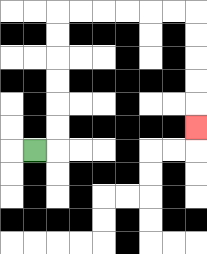{'start': '[1, 6]', 'end': '[8, 5]', 'path_directions': 'R,U,U,U,U,U,U,R,R,R,R,R,R,D,D,D,D,D', 'path_coordinates': '[[1, 6], [2, 6], [2, 5], [2, 4], [2, 3], [2, 2], [2, 1], [2, 0], [3, 0], [4, 0], [5, 0], [6, 0], [7, 0], [8, 0], [8, 1], [8, 2], [8, 3], [8, 4], [8, 5]]'}